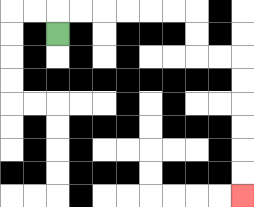{'start': '[2, 1]', 'end': '[10, 8]', 'path_directions': 'U,R,R,R,R,R,R,D,D,R,R,D,D,D,D,D,D', 'path_coordinates': '[[2, 1], [2, 0], [3, 0], [4, 0], [5, 0], [6, 0], [7, 0], [8, 0], [8, 1], [8, 2], [9, 2], [10, 2], [10, 3], [10, 4], [10, 5], [10, 6], [10, 7], [10, 8]]'}